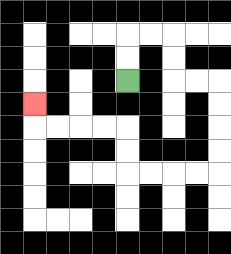{'start': '[5, 3]', 'end': '[1, 4]', 'path_directions': 'U,U,R,R,D,D,R,R,D,D,D,D,L,L,L,L,U,U,L,L,L,L,U', 'path_coordinates': '[[5, 3], [5, 2], [5, 1], [6, 1], [7, 1], [7, 2], [7, 3], [8, 3], [9, 3], [9, 4], [9, 5], [9, 6], [9, 7], [8, 7], [7, 7], [6, 7], [5, 7], [5, 6], [5, 5], [4, 5], [3, 5], [2, 5], [1, 5], [1, 4]]'}